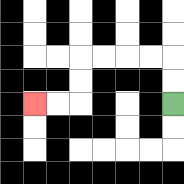{'start': '[7, 4]', 'end': '[1, 4]', 'path_directions': 'U,U,L,L,L,L,D,D,L,L', 'path_coordinates': '[[7, 4], [7, 3], [7, 2], [6, 2], [5, 2], [4, 2], [3, 2], [3, 3], [3, 4], [2, 4], [1, 4]]'}